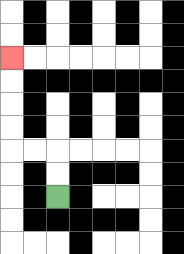{'start': '[2, 8]', 'end': '[0, 2]', 'path_directions': 'U,U,L,L,U,U,U,U', 'path_coordinates': '[[2, 8], [2, 7], [2, 6], [1, 6], [0, 6], [0, 5], [0, 4], [0, 3], [0, 2]]'}